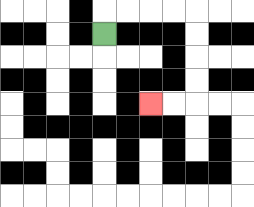{'start': '[4, 1]', 'end': '[6, 4]', 'path_directions': 'U,R,R,R,R,D,D,D,D,L,L', 'path_coordinates': '[[4, 1], [4, 0], [5, 0], [6, 0], [7, 0], [8, 0], [8, 1], [8, 2], [8, 3], [8, 4], [7, 4], [6, 4]]'}